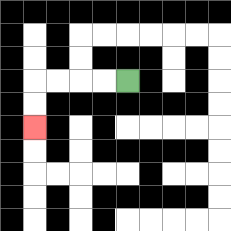{'start': '[5, 3]', 'end': '[1, 5]', 'path_directions': 'L,L,L,L,D,D', 'path_coordinates': '[[5, 3], [4, 3], [3, 3], [2, 3], [1, 3], [1, 4], [1, 5]]'}